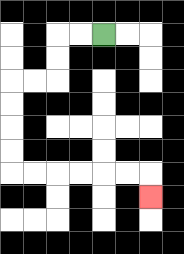{'start': '[4, 1]', 'end': '[6, 8]', 'path_directions': 'L,L,D,D,L,L,D,D,D,D,R,R,R,R,R,R,D', 'path_coordinates': '[[4, 1], [3, 1], [2, 1], [2, 2], [2, 3], [1, 3], [0, 3], [0, 4], [0, 5], [0, 6], [0, 7], [1, 7], [2, 7], [3, 7], [4, 7], [5, 7], [6, 7], [6, 8]]'}